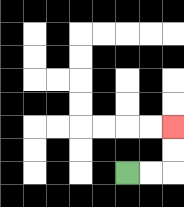{'start': '[5, 7]', 'end': '[7, 5]', 'path_directions': 'R,R,U,U', 'path_coordinates': '[[5, 7], [6, 7], [7, 7], [7, 6], [7, 5]]'}